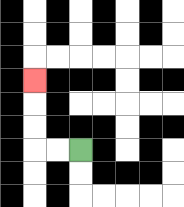{'start': '[3, 6]', 'end': '[1, 3]', 'path_directions': 'L,L,U,U,U', 'path_coordinates': '[[3, 6], [2, 6], [1, 6], [1, 5], [1, 4], [1, 3]]'}